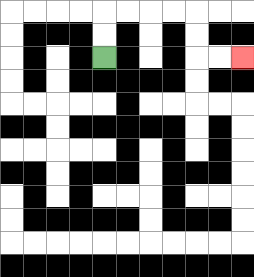{'start': '[4, 2]', 'end': '[10, 2]', 'path_directions': 'U,U,R,R,R,R,D,D,R,R', 'path_coordinates': '[[4, 2], [4, 1], [4, 0], [5, 0], [6, 0], [7, 0], [8, 0], [8, 1], [8, 2], [9, 2], [10, 2]]'}